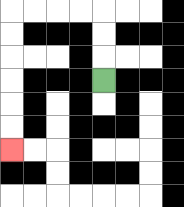{'start': '[4, 3]', 'end': '[0, 6]', 'path_directions': 'U,U,U,L,L,L,L,D,D,D,D,D,D', 'path_coordinates': '[[4, 3], [4, 2], [4, 1], [4, 0], [3, 0], [2, 0], [1, 0], [0, 0], [0, 1], [0, 2], [0, 3], [0, 4], [0, 5], [0, 6]]'}